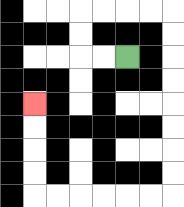{'start': '[5, 2]', 'end': '[1, 4]', 'path_directions': 'L,L,U,U,R,R,R,R,D,D,D,D,D,D,D,D,L,L,L,L,L,L,U,U,U,U', 'path_coordinates': '[[5, 2], [4, 2], [3, 2], [3, 1], [3, 0], [4, 0], [5, 0], [6, 0], [7, 0], [7, 1], [7, 2], [7, 3], [7, 4], [7, 5], [7, 6], [7, 7], [7, 8], [6, 8], [5, 8], [4, 8], [3, 8], [2, 8], [1, 8], [1, 7], [1, 6], [1, 5], [1, 4]]'}